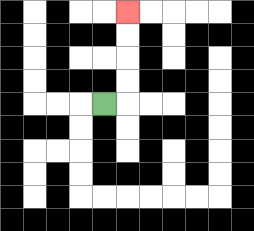{'start': '[4, 4]', 'end': '[5, 0]', 'path_directions': 'R,U,U,U,U', 'path_coordinates': '[[4, 4], [5, 4], [5, 3], [5, 2], [5, 1], [5, 0]]'}